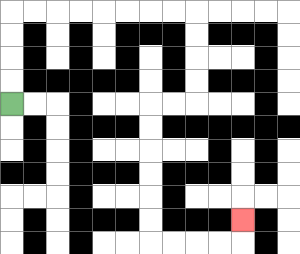{'start': '[0, 4]', 'end': '[10, 9]', 'path_directions': 'U,U,U,U,R,R,R,R,R,R,R,R,D,D,D,D,L,L,D,D,D,D,D,D,R,R,R,R,U', 'path_coordinates': '[[0, 4], [0, 3], [0, 2], [0, 1], [0, 0], [1, 0], [2, 0], [3, 0], [4, 0], [5, 0], [6, 0], [7, 0], [8, 0], [8, 1], [8, 2], [8, 3], [8, 4], [7, 4], [6, 4], [6, 5], [6, 6], [6, 7], [6, 8], [6, 9], [6, 10], [7, 10], [8, 10], [9, 10], [10, 10], [10, 9]]'}